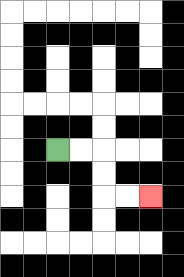{'start': '[2, 6]', 'end': '[6, 8]', 'path_directions': 'R,R,D,D,R,R', 'path_coordinates': '[[2, 6], [3, 6], [4, 6], [4, 7], [4, 8], [5, 8], [6, 8]]'}